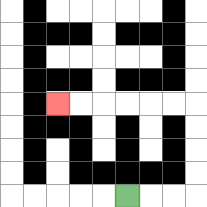{'start': '[5, 8]', 'end': '[2, 4]', 'path_directions': 'R,R,R,U,U,U,U,L,L,L,L,L,L', 'path_coordinates': '[[5, 8], [6, 8], [7, 8], [8, 8], [8, 7], [8, 6], [8, 5], [8, 4], [7, 4], [6, 4], [5, 4], [4, 4], [3, 4], [2, 4]]'}